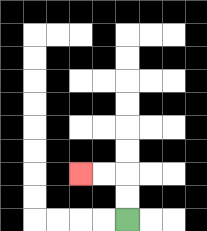{'start': '[5, 9]', 'end': '[3, 7]', 'path_directions': 'U,U,L,L', 'path_coordinates': '[[5, 9], [5, 8], [5, 7], [4, 7], [3, 7]]'}